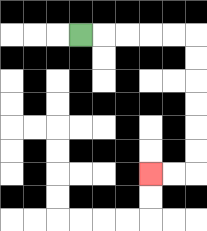{'start': '[3, 1]', 'end': '[6, 7]', 'path_directions': 'R,R,R,R,R,D,D,D,D,D,D,L,L', 'path_coordinates': '[[3, 1], [4, 1], [5, 1], [6, 1], [7, 1], [8, 1], [8, 2], [8, 3], [8, 4], [8, 5], [8, 6], [8, 7], [7, 7], [6, 7]]'}